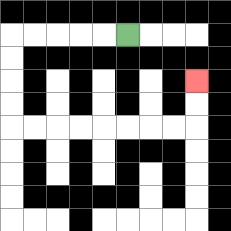{'start': '[5, 1]', 'end': '[8, 3]', 'path_directions': 'L,L,L,L,L,D,D,D,D,R,R,R,R,R,R,R,R,U,U', 'path_coordinates': '[[5, 1], [4, 1], [3, 1], [2, 1], [1, 1], [0, 1], [0, 2], [0, 3], [0, 4], [0, 5], [1, 5], [2, 5], [3, 5], [4, 5], [5, 5], [6, 5], [7, 5], [8, 5], [8, 4], [8, 3]]'}